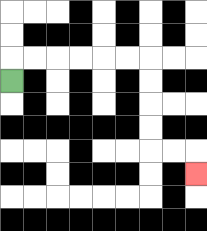{'start': '[0, 3]', 'end': '[8, 7]', 'path_directions': 'U,R,R,R,R,R,R,D,D,D,D,R,R,D', 'path_coordinates': '[[0, 3], [0, 2], [1, 2], [2, 2], [3, 2], [4, 2], [5, 2], [6, 2], [6, 3], [6, 4], [6, 5], [6, 6], [7, 6], [8, 6], [8, 7]]'}